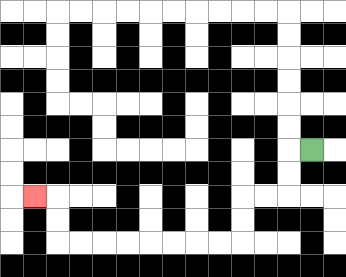{'start': '[13, 6]', 'end': '[1, 8]', 'path_directions': 'L,D,D,L,L,D,D,L,L,L,L,L,L,L,L,U,U,L', 'path_coordinates': '[[13, 6], [12, 6], [12, 7], [12, 8], [11, 8], [10, 8], [10, 9], [10, 10], [9, 10], [8, 10], [7, 10], [6, 10], [5, 10], [4, 10], [3, 10], [2, 10], [2, 9], [2, 8], [1, 8]]'}